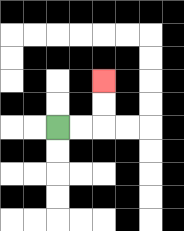{'start': '[2, 5]', 'end': '[4, 3]', 'path_directions': 'R,R,U,U', 'path_coordinates': '[[2, 5], [3, 5], [4, 5], [4, 4], [4, 3]]'}